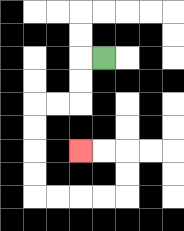{'start': '[4, 2]', 'end': '[3, 6]', 'path_directions': 'L,D,D,L,L,D,D,D,D,R,R,R,R,U,U,L,L', 'path_coordinates': '[[4, 2], [3, 2], [3, 3], [3, 4], [2, 4], [1, 4], [1, 5], [1, 6], [1, 7], [1, 8], [2, 8], [3, 8], [4, 8], [5, 8], [5, 7], [5, 6], [4, 6], [3, 6]]'}